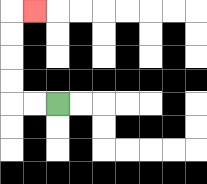{'start': '[2, 4]', 'end': '[1, 0]', 'path_directions': 'L,L,U,U,U,U,R', 'path_coordinates': '[[2, 4], [1, 4], [0, 4], [0, 3], [0, 2], [0, 1], [0, 0], [1, 0]]'}